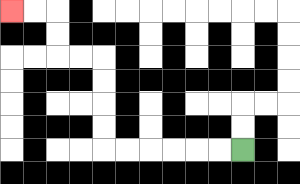{'start': '[10, 6]', 'end': '[0, 0]', 'path_directions': 'L,L,L,L,L,L,U,U,U,U,L,L,U,U,L,L', 'path_coordinates': '[[10, 6], [9, 6], [8, 6], [7, 6], [6, 6], [5, 6], [4, 6], [4, 5], [4, 4], [4, 3], [4, 2], [3, 2], [2, 2], [2, 1], [2, 0], [1, 0], [0, 0]]'}